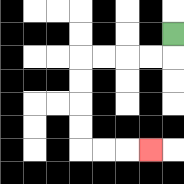{'start': '[7, 1]', 'end': '[6, 6]', 'path_directions': 'D,L,L,L,L,D,D,D,D,R,R,R', 'path_coordinates': '[[7, 1], [7, 2], [6, 2], [5, 2], [4, 2], [3, 2], [3, 3], [3, 4], [3, 5], [3, 6], [4, 6], [5, 6], [6, 6]]'}